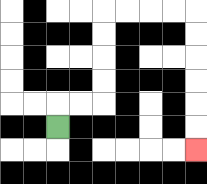{'start': '[2, 5]', 'end': '[8, 6]', 'path_directions': 'U,R,R,U,U,U,U,R,R,R,R,D,D,D,D,D,D', 'path_coordinates': '[[2, 5], [2, 4], [3, 4], [4, 4], [4, 3], [4, 2], [4, 1], [4, 0], [5, 0], [6, 0], [7, 0], [8, 0], [8, 1], [8, 2], [8, 3], [8, 4], [8, 5], [8, 6]]'}